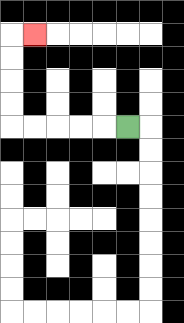{'start': '[5, 5]', 'end': '[1, 1]', 'path_directions': 'L,L,L,L,L,U,U,U,U,R', 'path_coordinates': '[[5, 5], [4, 5], [3, 5], [2, 5], [1, 5], [0, 5], [0, 4], [0, 3], [0, 2], [0, 1], [1, 1]]'}